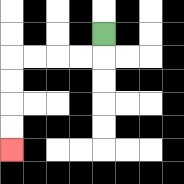{'start': '[4, 1]', 'end': '[0, 6]', 'path_directions': 'D,L,L,L,L,D,D,D,D', 'path_coordinates': '[[4, 1], [4, 2], [3, 2], [2, 2], [1, 2], [0, 2], [0, 3], [0, 4], [0, 5], [0, 6]]'}